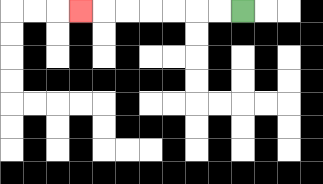{'start': '[10, 0]', 'end': '[3, 0]', 'path_directions': 'L,L,L,L,L,L,L', 'path_coordinates': '[[10, 0], [9, 0], [8, 0], [7, 0], [6, 0], [5, 0], [4, 0], [3, 0]]'}